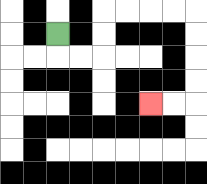{'start': '[2, 1]', 'end': '[6, 4]', 'path_directions': 'D,R,R,U,U,R,R,R,R,D,D,D,D,L,L', 'path_coordinates': '[[2, 1], [2, 2], [3, 2], [4, 2], [4, 1], [4, 0], [5, 0], [6, 0], [7, 0], [8, 0], [8, 1], [8, 2], [8, 3], [8, 4], [7, 4], [6, 4]]'}